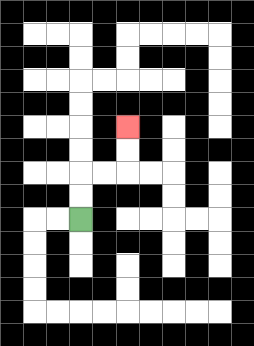{'start': '[3, 9]', 'end': '[5, 5]', 'path_directions': 'U,U,R,R,U,U', 'path_coordinates': '[[3, 9], [3, 8], [3, 7], [4, 7], [5, 7], [5, 6], [5, 5]]'}